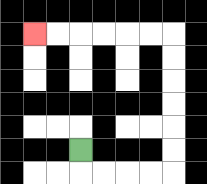{'start': '[3, 6]', 'end': '[1, 1]', 'path_directions': 'D,R,R,R,R,U,U,U,U,U,U,L,L,L,L,L,L', 'path_coordinates': '[[3, 6], [3, 7], [4, 7], [5, 7], [6, 7], [7, 7], [7, 6], [7, 5], [7, 4], [7, 3], [7, 2], [7, 1], [6, 1], [5, 1], [4, 1], [3, 1], [2, 1], [1, 1]]'}